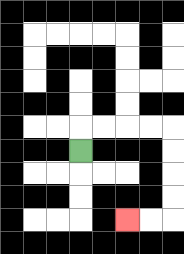{'start': '[3, 6]', 'end': '[5, 9]', 'path_directions': 'U,R,R,R,R,D,D,D,D,L,L', 'path_coordinates': '[[3, 6], [3, 5], [4, 5], [5, 5], [6, 5], [7, 5], [7, 6], [7, 7], [7, 8], [7, 9], [6, 9], [5, 9]]'}